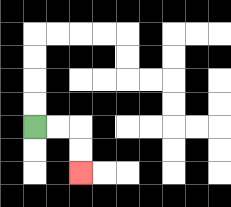{'start': '[1, 5]', 'end': '[3, 7]', 'path_directions': 'R,R,D,D', 'path_coordinates': '[[1, 5], [2, 5], [3, 5], [3, 6], [3, 7]]'}